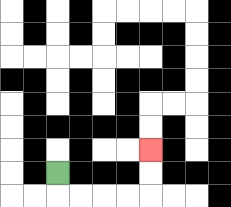{'start': '[2, 7]', 'end': '[6, 6]', 'path_directions': 'D,R,R,R,R,U,U', 'path_coordinates': '[[2, 7], [2, 8], [3, 8], [4, 8], [5, 8], [6, 8], [6, 7], [6, 6]]'}